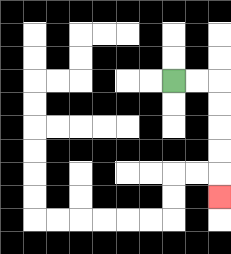{'start': '[7, 3]', 'end': '[9, 8]', 'path_directions': 'R,R,D,D,D,D,D', 'path_coordinates': '[[7, 3], [8, 3], [9, 3], [9, 4], [9, 5], [9, 6], [9, 7], [9, 8]]'}